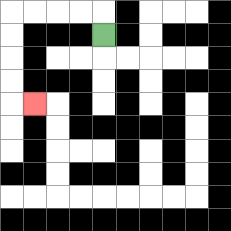{'start': '[4, 1]', 'end': '[1, 4]', 'path_directions': 'U,L,L,L,L,D,D,D,D,R', 'path_coordinates': '[[4, 1], [4, 0], [3, 0], [2, 0], [1, 0], [0, 0], [0, 1], [0, 2], [0, 3], [0, 4], [1, 4]]'}